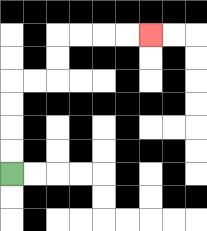{'start': '[0, 7]', 'end': '[6, 1]', 'path_directions': 'U,U,U,U,R,R,U,U,R,R,R,R', 'path_coordinates': '[[0, 7], [0, 6], [0, 5], [0, 4], [0, 3], [1, 3], [2, 3], [2, 2], [2, 1], [3, 1], [4, 1], [5, 1], [6, 1]]'}